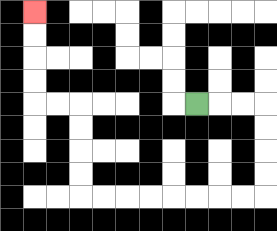{'start': '[8, 4]', 'end': '[1, 0]', 'path_directions': 'R,R,R,D,D,D,D,L,L,L,L,L,L,L,L,U,U,U,U,L,L,U,U,U,U', 'path_coordinates': '[[8, 4], [9, 4], [10, 4], [11, 4], [11, 5], [11, 6], [11, 7], [11, 8], [10, 8], [9, 8], [8, 8], [7, 8], [6, 8], [5, 8], [4, 8], [3, 8], [3, 7], [3, 6], [3, 5], [3, 4], [2, 4], [1, 4], [1, 3], [1, 2], [1, 1], [1, 0]]'}